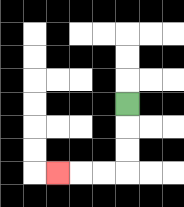{'start': '[5, 4]', 'end': '[2, 7]', 'path_directions': 'D,D,D,L,L,L', 'path_coordinates': '[[5, 4], [5, 5], [5, 6], [5, 7], [4, 7], [3, 7], [2, 7]]'}